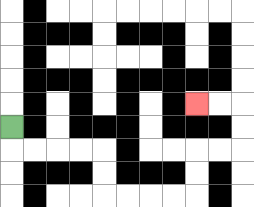{'start': '[0, 5]', 'end': '[8, 4]', 'path_directions': 'D,R,R,R,R,D,D,R,R,R,R,U,U,R,R,U,U,L,L', 'path_coordinates': '[[0, 5], [0, 6], [1, 6], [2, 6], [3, 6], [4, 6], [4, 7], [4, 8], [5, 8], [6, 8], [7, 8], [8, 8], [8, 7], [8, 6], [9, 6], [10, 6], [10, 5], [10, 4], [9, 4], [8, 4]]'}